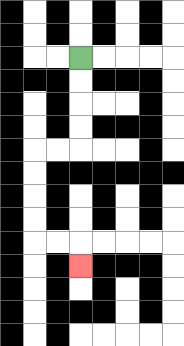{'start': '[3, 2]', 'end': '[3, 11]', 'path_directions': 'D,D,D,D,L,L,D,D,D,D,R,R,D', 'path_coordinates': '[[3, 2], [3, 3], [3, 4], [3, 5], [3, 6], [2, 6], [1, 6], [1, 7], [1, 8], [1, 9], [1, 10], [2, 10], [3, 10], [3, 11]]'}